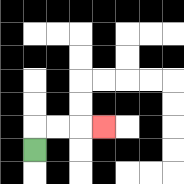{'start': '[1, 6]', 'end': '[4, 5]', 'path_directions': 'U,R,R,R', 'path_coordinates': '[[1, 6], [1, 5], [2, 5], [3, 5], [4, 5]]'}